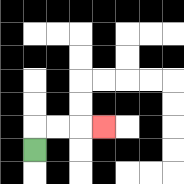{'start': '[1, 6]', 'end': '[4, 5]', 'path_directions': 'U,R,R,R', 'path_coordinates': '[[1, 6], [1, 5], [2, 5], [3, 5], [4, 5]]'}